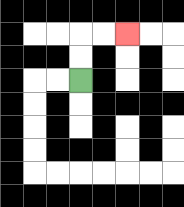{'start': '[3, 3]', 'end': '[5, 1]', 'path_directions': 'U,U,R,R', 'path_coordinates': '[[3, 3], [3, 2], [3, 1], [4, 1], [5, 1]]'}